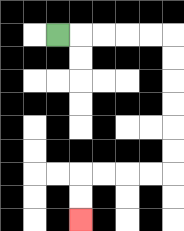{'start': '[2, 1]', 'end': '[3, 9]', 'path_directions': 'R,R,R,R,R,D,D,D,D,D,D,L,L,L,L,D,D', 'path_coordinates': '[[2, 1], [3, 1], [4, 1], [5, 1], [6, 1], [7, 1], [7, 2], [7, 3], [7, 4], [7, 5], [7, 6], [7, 7], [6, 7], [5, 7], [4, 7], [3, 7], [3, 8], [3, 9]]'}